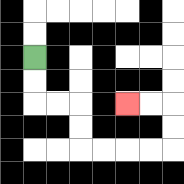{'start': '[1, 2]', 'end': '[5, 4]', 'path_directions': 'D,D,R,R,D,D,R,R,R,R,U,U,L,L', 'path_coordinates': '[[1, 2], [1, 3], [1, 4], [2, 4], [3, 4], [3, 5], [3, 6], [4, 6], [5, 6], [6, 6], [7, 6], [7, 5], [7, 4], [6, 4], [5, 4]]'}